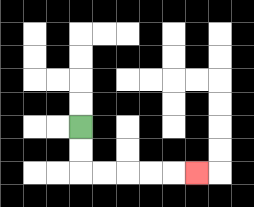{'start': '[3, 5]', 'end': '[8, 7]', 'path_directions': 'D,D,R,R,R,R,R', 'path_coordinates': '[[3, 5], [3, 6], [3, 7], [4, 7], [5, 7], [6, 7], [7, 7], [8, 7]]'}